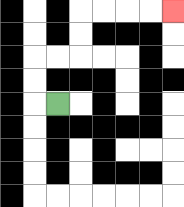{'start': '[2, 4]', 'end': '[7, 0]', 'path_directions': 'L,U,U,R,R,U,U,R,R,R,R', 'path_coordinates': '[[2, 4], [1, 4], [1, 3], [1, 2], [2, 2], [3, 2], [3, 1], [3, 0], [4, 0], [5, 0], [6, 0], [7, 0]]'}